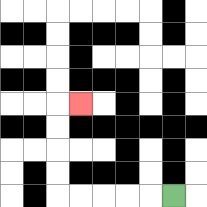{'start': '[7, 8]', 'end': '[3, 4]', 'path_directions': 'L,L,L,L,L,U,U,U,U,R', 'path_coordinates': '[[7, 8], [6, 8], [5, 8], [4, 8], [3, 8], [2, 8], [2, 7], [2, 6], [2, 5], [2, 4], [3, 4]]'}